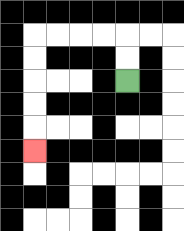{'start': '[5, 3]', 'end': '[1, 6]', 'path_directions': 'U,U,L,L,L,L,D,D,D,D,D', 'path_coordinates': '[[5, 3], [5, 2], [5, 1], [4, 1], [3, 1], [2, 1], [1, 1], [1, 2], [1, 3], [1, 4], [1, 5], [1, 6]]'}